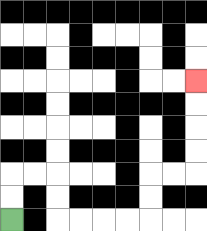{'start': '[0, 9]', 'end': '[8, 3]', 'path_directions': 'U,U,R,R,D,D,R,R,R,R,U,U,R,R,U,U,U,U', 'path_coordinates': '[[0, 9], [0, 8], [0, 7], [1, 7], [2, 7], [2, 8], [2, 9], [3, 9], [4, 9], [5, 9], [6, 9], [6, 8], [6, 7], [7, 7], [8, 7], [8, 6], [8, 5], [8, 4], [8, 3]]'}